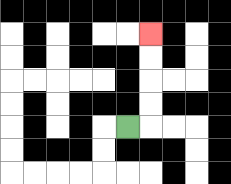{'start': '[5, 5]', 'end': '[6, 1]', 'path_directions': 'R,U,U,U,U', 'path_coordinates': '[[5, 5], [6, 5], [6, 4], [6, 3], [6, 2], [6, 1]]'}